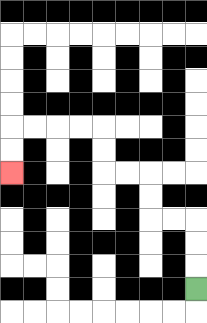{'start': '[8, 12]', 'end': '[0, 7]', 'path_directions': 'U,U,U,L,L,U,U,L,L,U,U,L,L,L,L,D,D', 'path_coordinates': '[[8, 12], [8, 11], [8, 10], [8, 9], [7, 9], [6, 9], [6, 8], [6, 7], [5, 7], [4, 7], [4, 6], [4, 5], [3, 5], [2, 5], [1, 5], [0, 5], [0, 6], [0, 7]]'}